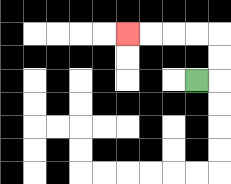{'start': '[8, 3]', 'end': '[5, 1]', 'path_directions': 'R,U,U,L,L,L,L', 'path_coordinates': '[[8, 3], [9, 3], [9, 2], [9, 1], [8, 1], [7, 1], [6, 1], [5, 1]]'}